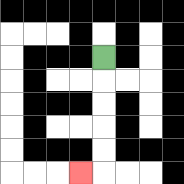{'start': '[4, 2]', 'end': '[3, 7]', 'path_directions': 'D,D,D,D,D,L', 'path_coordinates': '[[4, 2], [4, 3], [4, 4], [4, 5], [4, 6], [4, 7], [3, 7]]'}